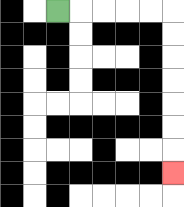{'start': '[2, 0]', 'end': '[7, 7]', 'path_directions': 'R,R,R,R,R,D,D,D,D,D,D,D', 'path_coordinates': '[[2, 0], [3, 0], [4, 0], [5, 0], [6, 0], [7, 0], [7, 1], [7, 2], [7, 3], [7, 4], [7, 5], [7, 6], [7, 7]]'}